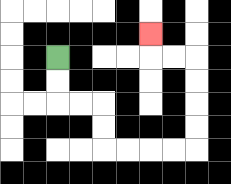{'start': '[2, 2]', 'end': '[6, 1]', 'path_directions': 'D,D,R,R,D,D,R,R,R,R,U,U,U,U,L,L,U', 'path_coordinates': '[[2, 2], [2, 3], [2, 4], [3, 4], [4, 4], [4, 5], [4, 6], [5, 6], [6, 6], [7, 6], [8, 6], [8, 5], [8, 4], [8, 3], [8, 2], [7, 2], [6, 2], [6, 1]]'}